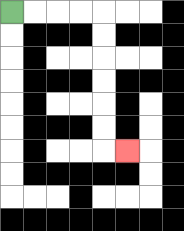{'start': '[0, 0]', 'end': '[5, 6]', 'path_directions': 'R,R,R,R,D,D,D,D,D,D,R', 'path_coordinates': '[[0, 0], [1, 0], [2, 0], [3, 0], [4, 0], [4, 1], [4, 2], [4, 3], [4, 4], [4, 5], [4, 6], [5, 6]]'}